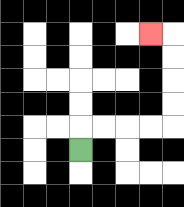{'start': '[3, 6]', 'end': '[6, 1]', 'path_directions': 'U,R,R,R,R,U,U,U,U,L', 'path_coordinates': '[[3, 6], [3, 5], [4, 5], [5, 5], [6, 5], [7, 5], [7, 4], [7, 3], [7, 2], [7, 1], [6, 1]]'}